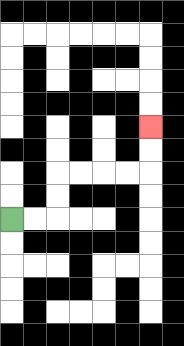{'start': '[0, 9]', 'end': '[6, 5]', 'path_directions': 'R,R,U,U,R,R,R,R,U,U', 'path_coordinates': '[[0, 9], [1, 9], [2, 9], [2, 8], [2, 7], [3, 7], [4, 7], [5, 7], [6, 7], [6, 6], [6, 5]]'}